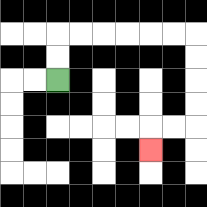{'start': '[2, 3]', 'end': '[6, 6]', 'path_directions': 'U,U,R,R,R,R,R,R,D,D,D,D,L,L,D', 'path_coordinates': '[[2, 3], [2, 2], [2, 1], [3, 1], [4, 1], [5, 1], [6, 1], [7, 1], [8, 1], [8, 2], [8, 3], [8, 4], [8, 5], [7, 5], [6, 5], [6, 6]]'}